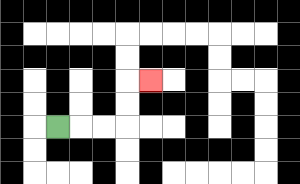{'start': '[2, 5]', 'end': '[6, 3]', 'path_directions': 'R,R,R,U,U,R', 'path_coordinates': '[[2, 5], [3, 5], [4, 5], [5, 5], [5, 4], [5, 3], [6, 3]]'}